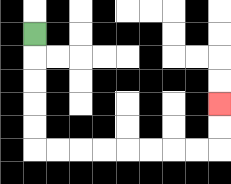{'start': '[1, 1]', 'end': '[9, 4]', 'path_directions': 'D,D,D,D,D,R,R,R,R,R,R,R,R,U,U', 'path_coordinates': '[[1, 1], [1, 2], [1, 3], [1, 4], [1, 5], [1, 6], [2, 6], [3, 6], [4, 6], [5, 6], [6, 6], [7, 6], [8, 6], [9, 6], [9, 5], [9, 4]]'}